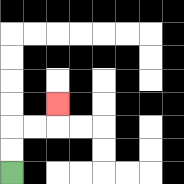{'start': '[0, 7]', 'end': '[2, 4]', 'path_directions': 'U,U,R,R,U', 'path_coordinates': '[[0, 7], [0, 6], [0, 5], [1, 5], [2, 5], [2, 4]]'}